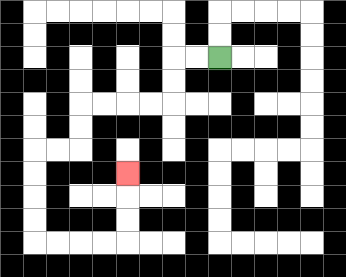{'start': '[9, 2]', 'end': '[5, 7]', 'path_directions': 'L,L,D,D,L,L,L,L,D,D,L,L,D,D,D,D,R,R,R,R,U,U,U', 'path_coordinates': '[[9, 2], [8, 2], [7, 2], [7, 3], [7, 4], [6, 4], [5, 4], [4, 4], [3, 4], [3, 5], [3, 6], [2, 6], [1, 6], [1, 7], [1, 8], [1, 9], [1, 10], [2, 10], [3, 10], [4, 10], [5, 10], [5, 9], [5, 8], [5, 7]]'}